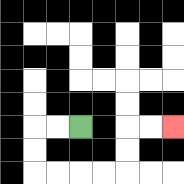{'start': '[3, 5]', 'end': '[7, 5]', 'path_directions': 'L,L,D,D,R,R,R,R,U,U,R,R', 'path_coordinates': '[[3, 5], [2, 5], [1, 5], [1, 6], [1, 7], [2, 7], [3, 7], [4, 7], [5, 7], [5, 6], [5, 5], [6, 5], [7, 5]]'}